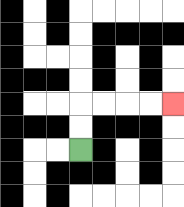{'start': '[3, 6]', 'end': '[7, 4]', 'path_directions': 'U,U,R,R,R,R', 'path_coordinates': '[[3, 6], [3, 5], [3, 4], [4, 4], [5, 4], [6, 4], [7, 4]]'}